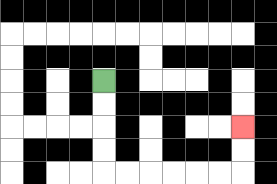{'start': '[4, 3]', 'end': '[10, 5]', 'path_directions': 'D,D,D,D,R,R,R,R,R,R,U,U', 'path_coordinates': '[[4, 3], [4, 4], [4, 5], [4, 6], [4, 7], [5, 7], [6, 7], [7, 7], [8, 7], [9, 7], [10, 7], [10, 6], [10, 5]]'}